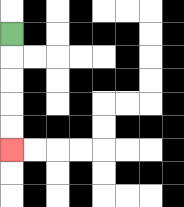{'start': '[0, 1]', 'end': '[0, 6]', 'path_directions': 'D,D,D,D,D', 'path_coordinates': '[[0, 1], [0, 2], [0, 3], [0, 4], [0, 5], [0, 6]]'}